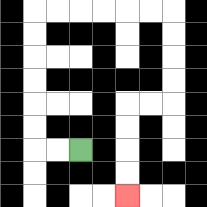{'start': '[3, 6]', 'end': '[5, 8]', 'path_directions': 'L,L,U,U,U,U,U,U,R,R,R,R,R,R,D,D,D,D,L,L,D,D,D,D', 'path_coordinates': '[[3, 6], [2, 6], [1, 6], [1, 5], [1, 4], [1, 3], [1, 2], [1, 1], [1, 0], [2, 0], [3, 0], [4, 0], [5, 0], [6, 0], [7, 0], [7, 1], [7, 2], [7, 3], [7, 4], [6, 4], [5, 4], [5, 5], [5, 6], [5, 7], [5, 8]]'}